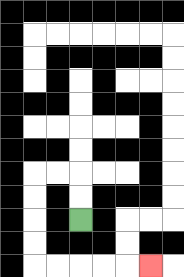{'start': '[3, 9]', 'end': '[6, 11]', 'path_directions': 'U,U,L,L,D,D,D,D,R,R,R,R,R', 'path_coordinates': '[[3, 9], [3, 8], [3, 7], [2, 7], [1, 7], [1, 8], [1, 9], [1, 10], [1, 11], [2, 11], [3, 11], [4, 11], [5, 11], [6, 11]]'}